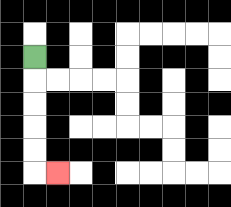{'start': '[1, 2]', 'end': '[2, 7]', 'path_directions': 'D,D,D,D,D,R', 'path_coordinates': '[[1, 2], [1, 3], [1, 4], [1, 5], [1, 6], [1, 7], [2, 7]]'}